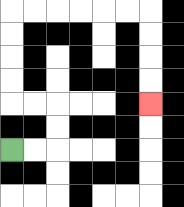{'start': '[0, 6]', 'end': '[6, 4]', 'path_directions': 'R,R,U,U,L,L,U,U,U,U,R,R,R,R,R,R,D,D,D,D', 'path_coordinates': '[[0, 6], [1, 6], [2, 6], [2, 5], [2, 4], [1, 4], [0, 4], [0, 3], [0, 2], [0, 1], [0, 0], [1, 0], [2, 0], [3, 0], [4, 0], [5, 0], [6, 0], [6, 1], [6, 2], [6, 3], [6, 4]]'}